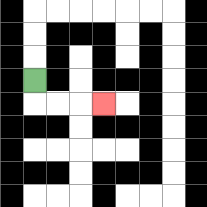{'start': '[1, 3]', 'end': '[4, 4]', 'path_directions': 'D,R,R,R', 'path_coordinates': '[[1, 3], [1, 4], [2, 4], [3, 4], [4, 4]]'}